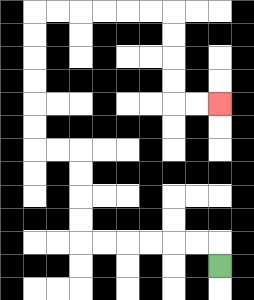{'start': '[9, 11]', 'end': '[9, 4]', 'path_directions': 'U,L,L,L,L,L,L,U,U,U,U,L,L,U,U,U,U,U,U,R,R,R,R,R,R,D,D,D,D,R,R', 'path_coordinates': '[[9, 11], [9, 10], [8, 10], [7, 10], [6, 10], [5, 10], [4, 10], [3, 10], [3, 9], [3, 8], [3, 7], [3, 6], [2, 6], [1, 6], [1, 5], [1, 4], [1, 3], [1, 2], [1, 1], [1, 0], [2, 0], [3, 0], [4, 0], [5, 0], [6, 0], [7, 0], [7, 1], [7, 2], [7, 3], [7, 4], [8, 4], [9, 4]]'}